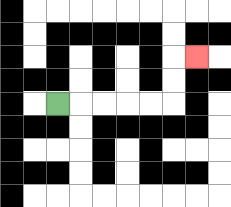{'start': '[2, 4]', 'end': '[8, 2]', 'path_directions': 'R,R,R,R,R,U,U,R', 'path_coordinates': '[[2, 4], [3, 4], [4, 4], [5, 4], [6, 4], [7, 4], [7, 3], [7, 2], [8, 2]]'}